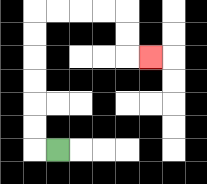{'start': '[2, 6]', 'end': '[6, 2]', 'path_directions': 'L,U,U,U,U,U,U,R,R,R,R,D,D,R', 'path_coordinates': '[[2, 6], [1, 6], [1, 5], [1, 4], [1, 3], [1, 2], [1, 1], [1, 0], [2, 0], [3, 0], [4, 0], [5, 0], [5, 1], [5, 2], [6, 2]]'}